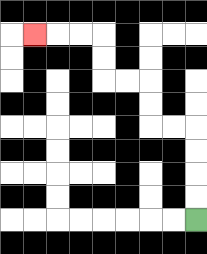{'start': '[8, 9]', 'end': '[1, 1]', 'path_directions': 'U,U,U,U,L,L,U,U,L,L,U,U,L,L,L', 'path_coordinates': '[[8, 9], [8, 8], [8, 7], [8, 6], [8, 5], [7, 5], [6, 5], [6, 4], [6, 3], [5, 3], [4, 3], [4, 2], [4, 1], [3, 1], [2, 1], [1, 1]]'}